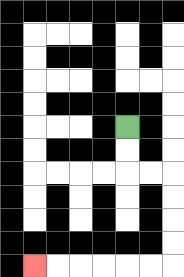{'start': '[5, 5]', 'end': '[1, 11]', 'path_directions': 'D,D,R,R,D,D,D,D,L,L,L,L,L,L', 'path_coordinates': '[[5, 5], [5, 6], [5, 7], [6, 7], [7, 7], [7, 8], [7, 9], [7, 10], [7, 11], [6, 11], [5, 11], [4, 11], [3, 11], [2, 11], [1, 11]]'}